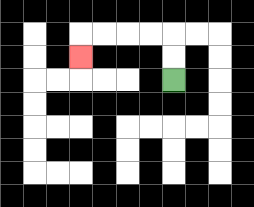{'start': '[7, 3]', 'end': '[3, 2]', 'path_directions': 'U,U,L,L,L,L,D', 'path_coordinates': '[[7, 3], [7, 2], [7, 1], [6, 1], [5, 1], [4, 1], [3, 1], [3, 2]]'}